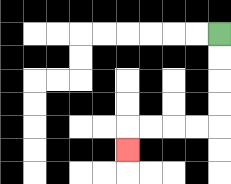{'start': '[9, 1]', 'end': '[5, 6]', 'path_directions': 'D,D,D,D,L,L,L,L,D', 'path_coordinates': '[[9, 1], [9, 2], [9, 3], [9, 4], [9, 5], [8, 5], [7, 5], [6, 5], [5, 5], [5, 6]]'}